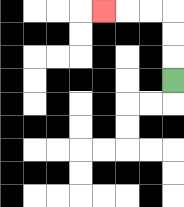{'start': '[7, 3]', 'end': '[4, 0]', 'path_directions': 'U,U,U,L,L,L', 'path_coordinates': '[[7, 3], [7, 2], [7, 1], [7, 0], [6, 0], [5, 0], [4, 0]]'}